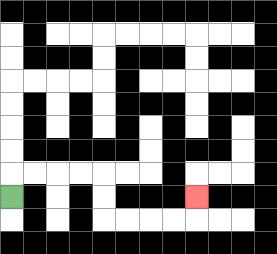{'start': '[0, 8]', 'end': '[8, 8]', 'path_directions': 'U,R,R,R,R,D,D,R,R,R,R,U', 'path_coordinates': '[[0, 8], [0, 7], [1, 7], [2, 7], [3, 7], [4, 7], [4, 8], [4, 9], [5, 9], [6, 9], [7, 9], [8, 9], [8, 8]]'}